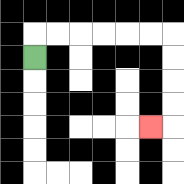{'start': '[1, 2]', 'end': '[6, 5]', 'path_directions': 'U,R,R,R,R,R,R,D,D,D,D,L', 'path_coordinates': '[[1, 2], [1, 1], [2, 1], [3, 1], [4, 1], [5, 1], [6, 1], [7, 1], [7, 2], [7, 3], [7, 4], [7, 5], [6, 5]]'}